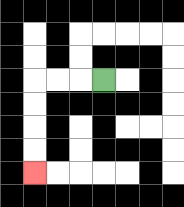{'start': '[4, 3]', 'end': '[1, 7]', 'path_directions': 'L,L,L,D,D,D,D', 'path_coordinates': '[[4, 3], [3, 3], [2, 3], [1, 3], [1, 4], [1, 5], [1, 6], [1, 7]]'}